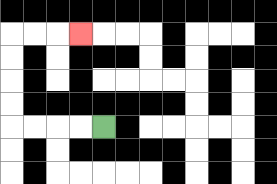{'start': '[4, 5]', 'end': '[3, 1]', 'path_directions': 'L,L,L,L,U,U,U,U,R,R,R', 'path_coordinates': '[[4, 5], [3, 5], [2, 5], [1, 5], [0, 5], [0, 4], [0, 3], [0, 2], [0, 1], [1, 1], [2, 1], [3, 1]]'}